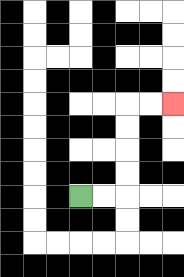{'start': '[3, 8]', 'end': '[7, 4]', 'path_directions': 'R,R,U,U,U,U,R,R', 'path_coordinates': '[[3, 8], [4, 8], [5, 8], [5, 7], [5, 6], [5, 5], [5, 4], [6, 4], [7, 4]]'}